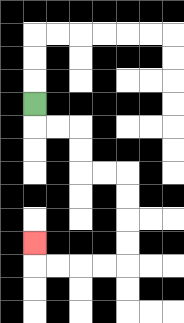{'start': '[1, 4]', 'end': '[1, 10]', 'path_directions': 'D,R,R,D,D,R,R,D,D,D,D,L,L,L,L,U', 'path_coordinates': '[[1, 4], [1, 5], [2, 5], [3, 5], [3, 6], [3, 7], [4, 7], [5, 7], [5, 8], [5, 9], [5, 10], [5, 11], [4, 11], [3, 11], [2, 11], [1, 11], [1, 10]]'}